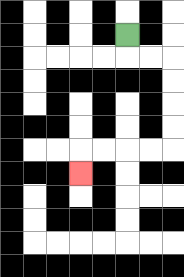{'start': '[5, 1]', 'end': '[3, 7]', 'path_directions': 'D,R,R,D,D,D,D,L,L,L,L,D', 'path_coordinates': '[[5, 1], [5, 2], [6, 2], [7, 2], [7, 3], [7, 4], [7, 5], [7, 6], [6, 6], [5, 6], [4, 6], [3, 6], [3, 7]]'}